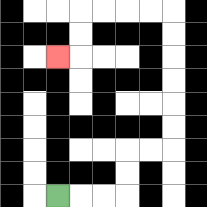{'start': '[2, 8]', 'end': '[2, 2]', 'path_directions': 'R,R,R,U,U,R,R,U,U,U,U,U,U,L,L,L,L,D,D,L', 'path_coordinates': '[[2, 8], [3, 8], [4, 8], [5, 8], [5, 7], [5, 6], [6, 6], [7, 6], [7, 5], [7, 4], [7, 3], [7, 2], [7, 1], [7, 0], [6, 0], [5, 0], [4, 0], [3, 0], [3, 1], [3, 2], [2, 2]]'}